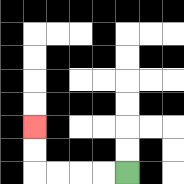{'start': '[5, 7]', 'end': '[1, 5]', 'path_directions': 'L,L,L,L,U,U', 'path_coordinates': '[[5, 7], [4, 7], [3, 7], [2, 7], [1, 7], [1, 6], [1, 5]]'}